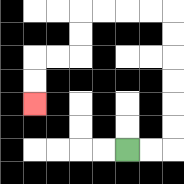{'start': '[5, 6]', 'end': '[1, 4]', 'path_directions': 'R,R,U,U,U,U,U,U,L,L,L,L,D,D,L,L,D,D', 'path_coordinates': '[[5, 6], [6, 6], [7, 6], [7, 5], [7, 4], [7, 3], [7, 2], [7, 1], [7, 0], [6, 0], [5, 0], [4, 0], [3, 0], [3, 1], [3, 2], [2, 2], [1, 2], [1, 3], [1, 4]]'}